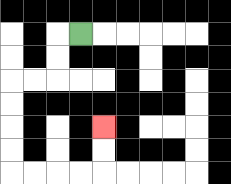{'start': '[3, 1]', 'end': '[4, 5]', 'path_directions': 'L,D,D,L,L,D,D,D,D,R,R,R,R,U,U', 'path_coordinates': '[[3, 1], [2, 1], [2, 2], [2, 3], [1, 3], [0, 3], [0, 4], [0, 5], [0, 6], [0, 7], [1, 7], [2, 7], [3, 7], [4, 7], [4, 6], [4, 5]]'}